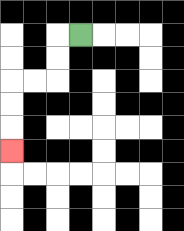{'start': '[3, 1]', 'end': '[0, 6]', 'path_directions': 'L,D,D,L,L,D,D,D', 'path_coordinates': '[[3, 1], [2, 1], [2, 2], [2, 3], [1, 3], [0, 3], [0, 4], [0, 5], [0, 6]]'}